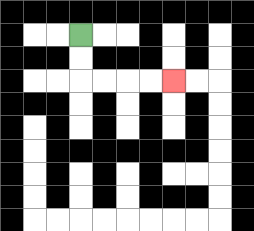{'start': '[3, 1]', 'end': '[7, 3]', 'path_directions': 'D,D,R,R,R,R', 'path_coordinates': '[[3, 1], [3, 2], [3, 3], [4, 3], [5, 3], [6, 3], [7, 3]]'}